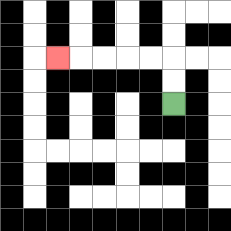{'start': '[7, 4]', 'end': '[2, 2]', 'path_directions': 'U,U,L,L,L,L,L', 'path_coordinates': '[[7, 4], [7, 3], [7, 2], [6, 2], [5, 2], [4, 2], [3, 2], [2, 2]]'}